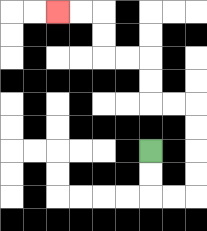{'start': '[6, 6]', 'end': '[2, 0]', 'path_directions': 'D,D,R,R,U,U,U,U,L,L,U,U,L,L,U,U,L,L', 'path_coordinates': '[[6, 6], [6, 7], [6, 8], [7, 8], [8, 8], [8, 7], [8, 6], [8, 5], [8, 4], [7, 4], [6, 4], [6, 3], [6, 2], [5, 2], [4, 2], [4, 1], [4, 0], [3, 0], [2, 0]]'}